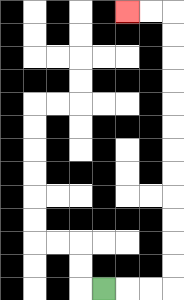{'start': '[4, 12]', 'end': '[5, 0]', 'path_directions': 'R,R,R,U,U,U,U,U,U,U,U,U,U,U,U,L,L', 'path_coordinates': '[[4, 12], [5, 12], [6, 12], [7, 12], [7, 11], [7, 10], [7, 9], [7, 8], [7, 7], [7, 6], [7, 5], [7, 4], [7, 3], [7, 2], [7, 1], [7, 0], [6, 0], [5, 0]]'}